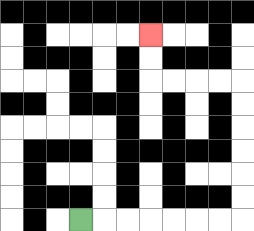{'start': '[3, 9]', 'end': '[6, 1]', 'path_directions': 'R,R,R,R,R,R,R,U,U,U,U,U,U,L,L,L,L,U,U', 'path_coordinates': '[[3, 9], [4, 9], [5, 9], [6, 9], [7, 9], [8, 9], [9, 9], [10, 9], [10, 8], [10, 7], [10, 6], [10, 5], [10, 4], [10, 3], [9, 3], [8, 3], [7, 3], [6, 3], [6, 2], [6, 1]]'}